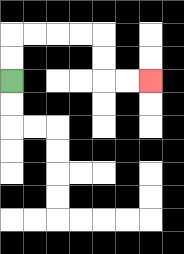{'start': '[0, 3]', 'end': '[6, 3]', 'path_directions': 'U,U,R,R,R,R,D,D,R,R', 'path_coordinates': '[[0, 3], [0, 2], [0, 1], [1, 1], [2, 1], [3, 1], [4, 1], [4, 2], [4, 3], [5, 3], [6, 3]]'}